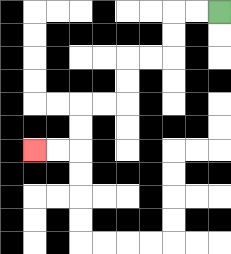{'start': '[9, 0]', 'end': '[1, 6]', 'path_directions': 'L,L,D,D,L,L,D,D,L,L,D,D,L,L', 'path_coordinates': '[[9, 0], [8, 0], [7, 0], [7, 1], [7, 2], [6, 2], [5, 2], [5, 3], [5, 4], [4, 4], [3, 4], [3, 5], [3, 6], [2, 6], [1, 6]]'}